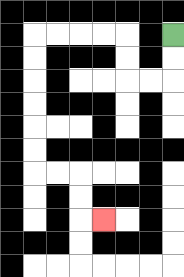{'start': '[7, 1]', 'end': '[4, 9]', 'path_directions': 'D,D,L,L,U,U,L,L,L,L,D,D,D,D,D,D,R,R,D,D,R', 'path_coordinates': '[[7, 1], [7, 2], [7, 3], [6, 3], [5, 3], [5, 2], [5, 1], [4, 1], [3, 1], [2, 1], [1, 1], [1, 2], [1, 3], [1, 4], [1, 5], [1, 6], [1, 7], [2, 7], [3, 7], [3, 8], [3, 9], [4, 9]]'}